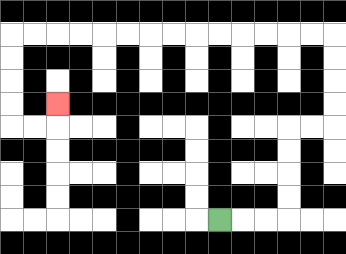{'start': '[9, 9]', 'end': '[2, 4]', 'path_directions': 'R,R,R,U,U,U,U,R,R,U,U,U,U,L,L,L,L,L,L,L,L,L,L,L,L,L,L,D,D,D,D,R,R,U', 'path_coordinates': '[[9, 9], [10, 9], [11, 9], [12, 9], [12, 8], [12, 7], [12, 6], [12, 5], [13, 5], [14, 5], [14, 4], [14, 3], [14, 2], [14, 1], [13, 1], [12, 1], [11, 1], [10, 1], [9, 1], [8, 1], [7, 1], [6, 1], [5, 1], [4, 1], [3, 1], [2, 1], [1, 1], [0, 1], [0, 2], [0, 3], [0, 4], [0, 5], [1, 5], [2, 5], [2, 4]]'}